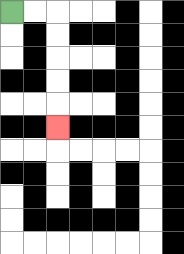{'start': '[0, 0]', 'end': '[2, 5]', 'path_directions': 'R,R,D,D,D,D,D', 'path_coordinates': '[[0, 0], [1, 0], [2, 0], [2, 1], [2, 2], [2, 3], [2, 4], [2, 5]]'}